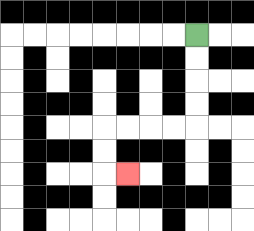{'start': '[8, 1]', 'end': '[5, 7]', 'path_directions': 'D,D,D,D,L,L,L,L,D,D,R', 'path_coordinates': '[[8, 1], [8, 2], [8, 3], [8, 4], [8, 5], [7, 5], [6, 5], [5, 5], [4, 5], [4, 6], [4, 7], [5, 7]]'}